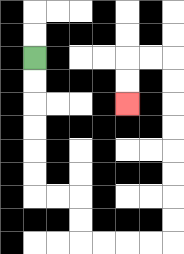{'start': '[1, 2]', 'end': '[5, 4]', 'path_directions': 'D,D,D,D,D,D,R,R,D,D,R,R,R,R,U,U,U,U,U,U,U,U,L,L,D,D', 'path_coordinates': '[[1, 2], [1, 3], [1, 4], [1, 5], [1, 6], [1, 7], [1, 8], [2, 8], [3, 8], [3, 9], [3, 10], [4, 10], [5, 10], [6, 10], [7, 10], [7, 9], [7, 8], [7, 7], [7, 6], [7, 5], [7, 4], [7, 3], [7, 2], [6, 2], [5, 2], [5, 3], [5, 4]]'}